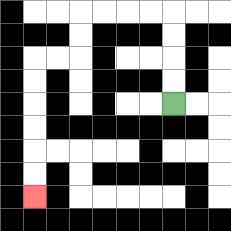{'start': '[7, 4]', 'end': '[1, 8]', 'path_directions': 'U,U,U,U,L,L,L,L,D,D,L,L,D,D,D,D,D,D', 'path_coordinates': '[[7, 4], [7, 3], [7, 2], [7, 1], [7, 0], [6, 0], [5, 0], [4, 0], [3, 0], [3, 1], [3, 2], [2, 2], [1, 2], [1, 3], [1, 4], [1, 5], [1, 6], [1, 7], [1, 8]]'}